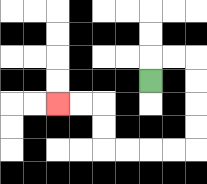{'start': '[6, 3]', 'end': '[2, 4]', 'path_directions': 'U,R,R,D,D,D,D,L,L,L,L,U,U,L,L', 'path_coordinates': '[[6, 3], [6, 2], [7, 2], [8, 2], [8, 3], [8, 4], [8, 5], [8, 6], [7, 6], [6, 6], [5, 6], [4, 6], [4, 5], [4, 4], [3, 4], [2, 4]]'}